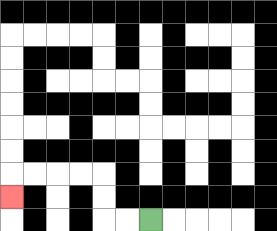{'start': '[6, 9]', 'end': '[0, 8]', 'path_directions': 'L,L,U,U,L,L,L,L,D', 'path_coordinates': '[[6, 9], [5, 9], [4, 9], [4, 8], [4, 7], [3, 7], [2, 7], [1, 7], [0, 7], [0, 8]]'}